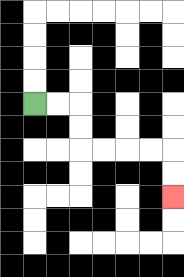{'start': '[1, 4]', 'end': '[7, 8]', 'path_directions': 'R,R,D,D,R,R,R,R,D,D', 'path_coordinates': '[[1, 4], [2, 4], [3, 4], [3, 5], [3, 6], [4, 6], [5, 6], [6, 6], [7, 6], [7, 7], [7, 8]]'}